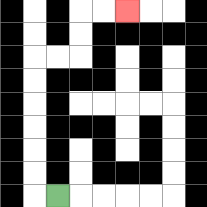{'start': '[2, 8]', 'end': '[5, 0]', 'path_directions': 'L,U,U,U,U,U,U,R,R,U,U,R,R', 'path_coordinates': '[[2, 8], [1, 8], [1, 7], [1, 6], [1, 5], [1, 4], [1, 3], [1, 2], [2, 2], [3, 2], [3, 1], [3, 0], [4, 0], [5, 0]]'}